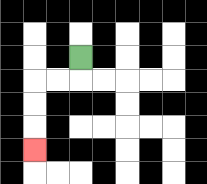{'start': '[3, 2]', 'end': '[1, 6]', 'path_directions': 'D,L,L,D,D,D', 'path_coordinates': '[[3, 2], [3, 3], [2, 3], [1, 3], [1, 4], [1, 5], [1, 6]]'}